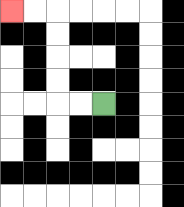{'start': '[4, 4]', 'end': '[0, 0]', 'path_directions': 'L,L,U,U,U,U,L,L', 'path_coordinates': '[[4, 4], [3, 4], [2, 4], [2, 3], [2, 2], [2, 1], [2, 0], [1, 0], [0, 0]]'}